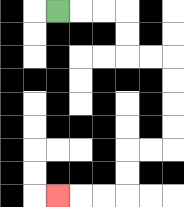{'start': '[2, 0]', 'end': '[2, 8]', 'path_directions': 'R,R,R,D,D,R,R,D,D,D,D,L,L,D,D,L,L,L', 'path_coordinates': '[[2, 0], [3, 0], [4, 0], [5, 0], [5, 1], [5, 2], [6, 2], [7, 2], [7, 3], [7, 4], [7, 5], [7, 6], [6, 6], [5, 6], [5, 7], [5, 8], [4, 8], [3, 8], [2, 8]]'}